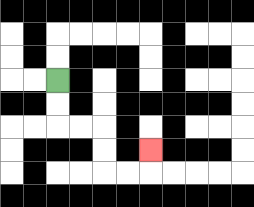{'start': '[2, 3]', 'end': '[6, 6]', 'path_directions': 'D,D,R,R,D,D,R,R,U', 'path_coordinates': '[[2, 3], [2, 4], [2, 5], [3, 5], [4, 5], [4, 6], [4, 7], [5, 7], [6, 7], [6, 6]]'}